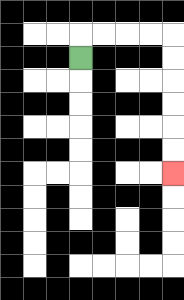{'start': '[3, 2]', 'end': '[7, 7]', 'path_directions': 'U,R,R,R,R,D,D,D,D,D,D', 'path_coordinates': '[[3, 2], [3, 1], [4, 1], [5, 1], [6, 1], [7, 1], [7, 2], [7, 3], [7, 4], [7, 5], [7, 6], [7, 7]]'}